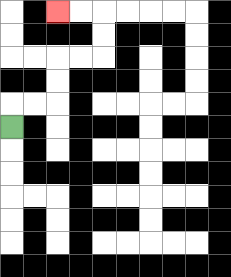{'start': '[0, 5]', 'end': '[2, 0]', 'path_directions': 'U,R,R,U,U,R,R,U,U,L,L', 'path_coordinates': '[[0, 5], [0, 4], [1, 4], [2, 4], [2, 3], [2, 2], [3, 2], [4, 2], [4, 1], [4, 0], [3, 0], [2, 0]]'}